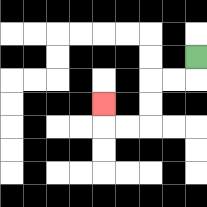{'start': '[8, 2]', 'end': '[4, 4]', 'path_directions': 'D,L,L,D,D,L,L,U', 'path_coordinates': '[[8, 2], [8, 3], [7, 3], [6, 3], [6, 4], [6, 5], [5, 5], [4, 5], [4, 4]]'}